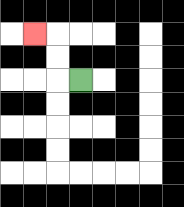{'start': '[3, 3]', 'end': '[1, 1]', 'path_directions': 'L,U,U,L', 'path_coordinates': '[[3, 3], [2, 3], [2, 2], [2, 1], [1, 1]]'}